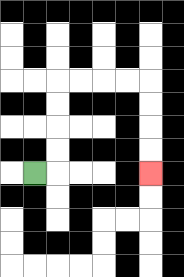{'start': '[1, 7]', 'end': '[6, 7]', 'path_directions': 'R,U,U,U,U,R,R,R,R,D,D,D,D', 'path_coordinates': '[[1, 7], [2, 7], [2, 6], [2, 5], [2, 4], [2, 3], [3, 3], [4, 3], [5, 3], [6, 3], [6, 4], [6, 5], [6, 6], [6, 7]]'}